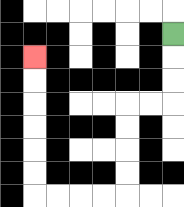{'start': '[7, 1]', 'end': '[1, 2]', 'path_directions': 'D,D,D,L,L,D,D,D,D,L,L,L,L,U,U,U,U,U,U', 'path_coordinates': '[[7, 1], [7, 2], [7, 3], [7, 4], [6, 4], [5, 4], [5, 5], [5, 6], [5, 7], [5, 8], [4, 8], [3, 8], [2, 8], [1, 8], [1, 7], [1, 6], [1, 5], [1, 4], [1, 3], [1, 2]]'}